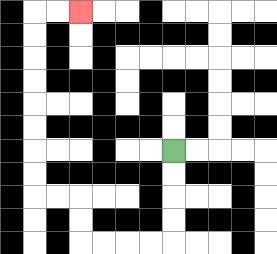{'start': '[7, 6]', 'end': '[3, 0]', 'path_directions': 'D,D,D,D,L,L,L,L,U,U,L,L,U,U,U,U,U,U,U,U,R,R', 'path_coordinates': '[[7, 6], [7, 7], [7, 8], [7, 9], [7, 10], [6, 10], [5, 10], [4, 10], [3, 10], [3, 9], [3, 8], [2, 8], [1, 8], [1, 7], [1, 6], [1, 5], [1, 4], [1, 3], [1, 2], [1, 1], [1, 0], [2, 0], [3, 0]]'}